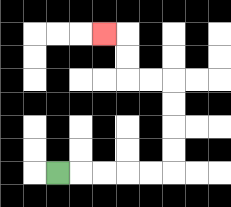{'start': '[2, 7]', 'end': '[4, 1]', 'path_directions': 'R,R,R,R,R,U,U,U,U,L,L,U,U,L', 'path_coordinates': '[[2, 7], [3, 7], [4, 7], [5, 7], [6, 7], [7, 7], [7, 6], [7, 5], [7, 4], [7, 3], [6, 3], [5, 3], [5, 2], [5, 1], [4, 1]]'}